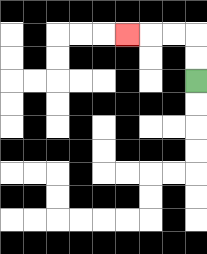{'start': '[8, 3]', 'end': '[5, 1]', 'path_directions': 'U,U,L,L,L', 'path_coordinates': '[[8, 3], [8, 2], [8, 1], [7, 1], [6, 1], [5, 1]]'}